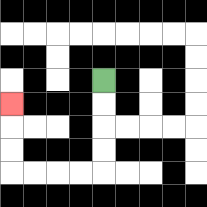{'start': '[4, 3]', 'end': '[0, 4]', 'path_directions': 'D,D,D,D,L,L,L,L,U,U,U', 'path_coordinates': '[[4, 3], [4, 4], [4, 5], [4, 6], [4, 7], [3, 7], [2, 7], [1, 7], [0, 7], [0, 6], [0, 5], [0, 4]]'}